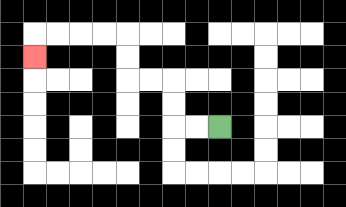{'start': '[9, 5]', 'end': '[1, 2]', 'path_directions': 'L,L,U,U,L,L,U,U,L,L,L,L,D', 'path_coordinates': '[[9, 5], [8, 5], [7, 5], [7, 4], [7, 3], [6, 3], [5, 3], [5, 2], [5, 1], [4, 1], [3, 1], [2, 1], [1, 1], [1, 2]]'}